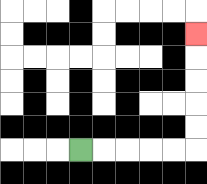{'start': '[3, 6]', 'end': '[8, 1]', 'path_directions': 'R,R,R,R,R,U,U,U,U,U', 'path_coordinates': '[[3, 6], [4, 6], [5, 6], [6, 6], [7, 6], [8, 6], [8, 5], [8, 4], [8, 3], [8, 2], [8, 1]]'}